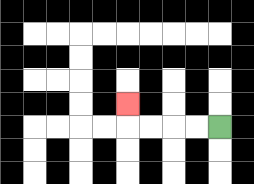{'start': '[9, 5]', 'end': '[5, 4]', 'path_directions': 'L,L,L,L,U', 'path_coordinates': '[[9, 5], [8, 5], [7, 5], [6, 5], [5, 5], [5, 4]]'}